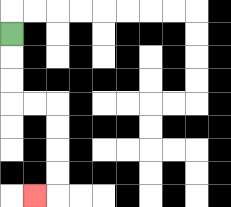{'start': '[0, 1]', 'end': '[1, 8]', 'path_directions': 'D,D,D,R,R,D,D,D,D,L', 'path_coordinates': '[[0, 1], [0, 2], [0, 3], [0, 4], [1, 4], [2, 4], [2, 5], [2, 6], [2, 7], [2, 8], [1, 8]]'}